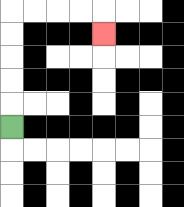{'start': '[0, 5]', 'end': '[4, 1]', 'path_directions': 'U,U,U,U,U,R,R,R,R,D', 'path_coordinates': '[[0, 5], [0, 4], [0, 3], [0, 2], [0, 1], [0, 0], [1, 0], [2, 0], [3, 0], [4, 0], [4, 1]]'}